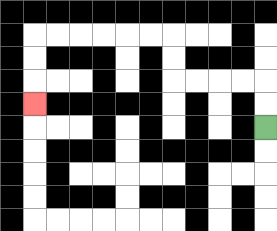{'start': '[11, 5]', 'end': '[1, 4]', 'path_directions': 'U,U,L,L,L,L,U,U,L,L,L,L,L,L,D,D,D', 'path_coordinates': '[[11, 5], [11, 4], [11, 3], [10, 3], [9, 3], [8, 3], [7, 3], [7, 2], [7, 1], [6, 1], [5, 1], [4, 1], [3, 1], [2, 1], [1, 1], [1, 2], [1, 3], [1, 4]]'}